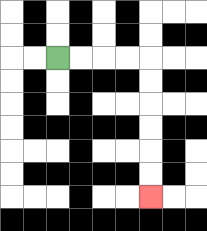{'start': '[2, 2]', 'end': '[6, 8]', 'path_directions': 'R,R,R,R,D,D,D,D,D,D', 'path_coordinates': '[[2, 2], [3, 2], [4, 2], [5, 2], [6, 2], [6, 3], [6, 4], [6, 5], [6, 6], [6, 7], [6, 8]]'}